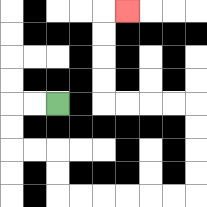{'start': '[2, 4]', 'end': '[5, 0]', 'path_directions': 'L,L,D,D,R,R,D,D,R,R,R,R,R,R,U,U,U,U,L,L,L,L,U,U,U,U,R', 'path_coordinates': '[[2, 4], [1, 4], [0, 4], [0, 5], [0, 6], [1, 6], [2, 6], [2, 7], [2, 8], [3, 8], [4, 8], [5, 8], [6, 8], [7, 8], [8, 8], [8, 7], [8, 6], [8, 5], [8, 4], [7, 4], [6, 4], [5, 4], [4, 4], [4, 3], [4, 2], [4, 1], [4, 0], [5, 0]]'}